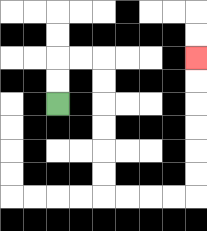{'start': '[2, 4]', 'end': '[8, 2]', 'path_directions': 'U,U,R,R,D,D,D,D,D,D,R,R,R,R,U,U,U,U,U,U', 'path_coordinates': '[[2, 4], [2, 3], [2, 2], [3, 2], [4, 2], [4, 3], [4, 4], [4, 5], [4, 6], [4, 7], [4, 8], [5, 8], [6, 8], [7, 8], [8, 8], [8, 7], [8, 6], [8, 5], [8, 4], [8, 3], [8, 2]]'}